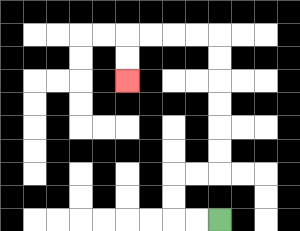{'start': '[9, 9]', 'end': '[5, 3]', 'path_directions': 'L,L,U,U,R,R,U,U,U,U,U,U,L,L,L,L,D,D', 'path_coordinates': '[[9, 9], [8, 9], [7, 9], [7, 8], [7, 7], [8, 7], [9, 7], [9, 6], [9, 5], [9, 4], [9, 3], [9, 2], [9, 1], [8, 1], [7, 1], [6, 1], [5, 1], [5, 2], [5, 3]]'}